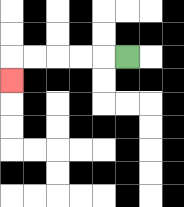{'start': '[5, 2]', 'end': '[0, 3]', 'path_directions': 'L,L,L,L,L,D', 'path_coordinates': '[[5, 2], [4, 2], [3, 2], [2, 2], [1, 2], [0, 2], [0, 3]]'}